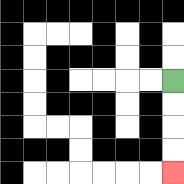{'start': '[7, 3]', 'end': '[7, 7]', 'path_directions': 'D,D,D,D', 'path_coordinates': '[[7, 3], [7, 4], [7, 5], [7, 6], [7, 7]]'}